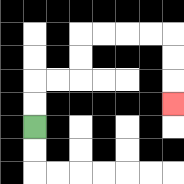{'start': '[1, 5]', 'end': '[7, 4]', 'path_directions': 'U,U,R,R,U,U,R,R,R,R,D,D,D', 'path_coordinates': '[[1, 5], [1, 4], [1, 3], [2, 3], [3, 3], [3, 2], [3, 1], [4, 1], [5, 1], [6, 1], [7, 1], [7, 2], [7, 3], [7, 4]]'}